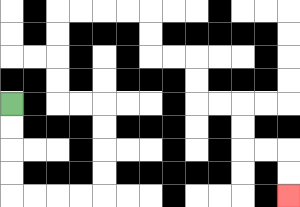{'start': '[0, 4]', 'end': '[12, 8]', 'path_directions': 'D,D,D,D,R,R,R,R,U,U,U,U,L,L,U,U,U,U,R,R,R,R,D,D,R,R,D,D,R,R,D,D,R,R,D,D', 'path_coordinates': '[[0, 4], [0, 5], [0, 6], [0, 7], [0, 8], [1, 8], [2, 8], [3, 8], [4, 8], [4, 7], [4, 6], [4, 5], [4, 4], [3, 4], [2, 4], [2, 3], [2, 2], [2, 1], [2, 0], [3, 0], [4, 0], [5, 0], [6, 0], [6, 1], [6, 2], [7, 2], [8, 2], [8, 3], [8, 4], [9, 4], [10, 4], [10, 5], [10, 6], [11, 6], [12, 6], [12, 7], [12, 8]]'}